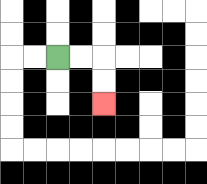{'start': '[2, 2]', 'end': '[4, 4]', 'path_directions': 'R,R,D,D', 'path_coordinates': '[[2, 2], [3, 2], [4, 2], [4, 3], [4, 4]]'}